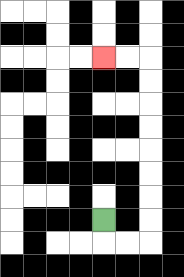{'start': '[4, 9]', 'end': '[4, 2]', 'path_directions': 'D,R,R,U,U,U,U,U,U,U,U,L,L', 'path_coordinates': '[[4, 9], [4, 10], [5, 10], [6, 10], [6, 9], [6, 8], [6, 7], [6, 6], [6, 5], [6, 4], [6, 3], [6, 2], [5, 2], [4, 2]]'}